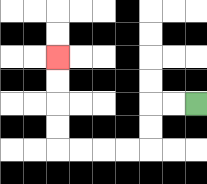{'start': '[8, 4]', 'end': '[2, 2]', 'path_directions': 'L,L,D,D,L,L,L,L,U,U,U,U', 'path_coordinates': '[[8, 4], [7, 4], [6, 4], [6, 5], [6, 6], [5, 6], [4, 6], [3, 6], [2, 6], [2, 5], [2, 4], [2, 3], [2, 2]]'}